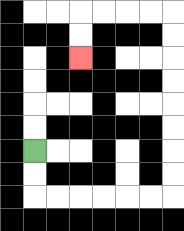{'start': '[1, 6]', 'end': '[3, 2]', 'path_directions': 'D,D,R,R,R,R,R,R,U,U,U,U,U,U,U,U,L,L,L,L,D,D', 'path_coordinates': '[[1, 6], [1, 7], [1, 8], [2, 8], [3, 8], [4, 8], [5, 8], [6, 8], [7, 8], [7, 7], [7, 6], [7, 5], [7, 4], [7, 3], [7, 2], [7, 1], [7, 0], [6, 0], [5, 0], [4, 0], [3, 0], [3, 1], [3, 2]]'}